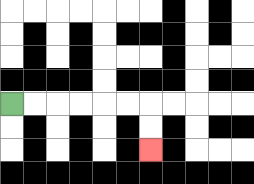{'start': '[0, 4]', 'end': '[6, 6]', 'path_directions': 'R,R,R,R,R,R,D,D', 'path_coordinates': '[[0, 4], [1, 4], [2, 4], [3, 4], [4, 4], [5, 4], [6, 4], [6, 5], [6, 6]]'}